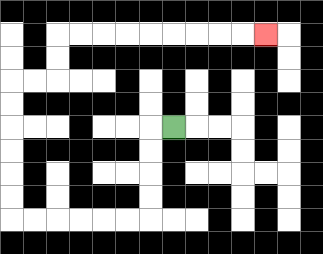{'start': '[7, 5]', 'end': '[11, 1]', 'path_directions': 'L,D,D,D,D,L,L,L,L,L,L,U,U,U,U,U,U,R,R,U,U,R,R,R,R,R,R,R,R,R', 'path_coordinates': '[[7, 5], [6, 5], [6, 6], [6, 7], [6, 8], [6, 9], [5, 9], [4, 9], [3, 9], [2, 9], [1, 9], [0, 9], [0, 8], [0, 7], [0, 6], [0, 5], [0, 4], [0, 3], [1, 3], [2, 3], [2, 2], [2, 1], [3, 1], [4, 1], [5, 1], [6, 1], [7, 1], [8, 1], [9, 1], [10, 1], [11, 1]]'}